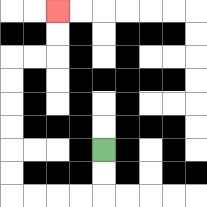{'start': '[4, 6]', 'end': '[2, 0]', 'path_directions': 'D,D,L,L,L,L,U,U,U,U,U,U,R,R,U,U', 'path_coordinates': '[[4, 6], [4, 7], [4, 8], [3, 8], [2, 8], [1, 8], [0, 8], [0, 7], [0, 6], [0, 5], [0, 4], [0, 3], [0, 2], [1, 2], [2, 2], [2, 1], [2, 0]]'}